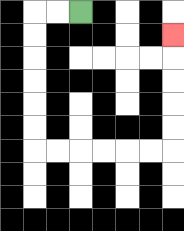{'start': '[3, 0]', 'end': '[7, 1]', 'path_directions': 'L,L,D,D,D,D,D,D,R,R,R,R,R,R,U,U,U,U,U', 'path_coordinates': '[[3, 0], [2, 0], [1, 0], [1, 1], [1, 2], [1, 3], [1, 4], [1, 5], [1, 6], [2, 6], [3, 6], [4, 6], [5, 6], [6, 6], [7, 6], [7, 5], [7, 4], [7, 3], [7, 2], [7, 1]]'}